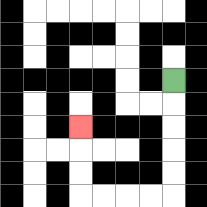{'start': '[7, 3]', 'end': '[3, 5]', 'path_directions': 'D,D,D,D,D,L,L,L,L,U,U,U', 'path_coordinates': '[[7, 3], [7, 4], [7, 5], [7, 6], [7, 7], [7, 8], [6, 8], [5, 8], [4, 8], [3, 8], [3, 7], [3, 6], [3, 5]]'}